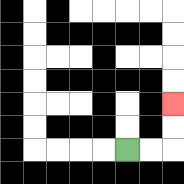{'start': '[5, 6]', 'end': '[7, 4]', 'path_directions': 'R,R,U,U', 'path_coordinates': '[[5, 6], [6, 6], [7, 6], [7, 5], [7, 4]]'}